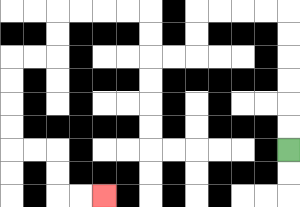{'start': '[12, 6]', 'end': '[4, 8]', 'path_directions': 'U,U,U,U,U,U,L,L,L,L,D,D,L,L,U,U,L,L,L,L,D,D,L,L,D,D,D,D,R,R,D,D,R,R', 'path_coordinates': '[[12, 6], [12, 5], [12, 4], [12, 3], [12, 2], [12, 1], [12, 0], [11, 0], [10, 0], [9, 0], [8, 0], [8, 1], [8, 2], [7, 2], [6, 2], [6, 1], [6, 0], [5, 0], [4, 0], [3, 0], [2, 0], [2, 1], [2, 2], [1, 2], [0, 2], [0, 3], [0, 4], [0, 5], [0, 6], [1, 6], [2, 6], [2, 7], [2, 8], [3, 8], [4, 8]]'}